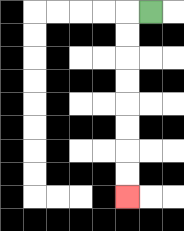{'start': '[6, 0]', 'end': '[5, 8]', 'path_directions': 'L,D,D,D,D,D,D,D,D', 'path_coordinates': '[[6, 0], [5, 0], [5, 1], [5, 2], [5, 3], [5, 4], [5, 5], [5, 6], [5, 7], [5, 8]]'}